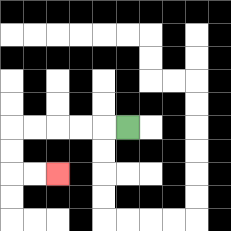{'start': '[5, 5]', 'end': '[2, 7]', 'path_directions': 'L,L,L,L,L,D,D,R,R', 'path_coordinates': '[[5, 5], [4, 5], [3, 5], [2, 5], [1, 5], [0, 5], [0, 6], [0, 7], [1, 7], [2, 7]]'}